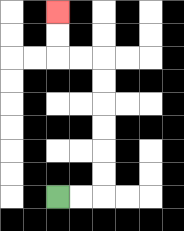{'start': '[2, 8]', 'end': '[2, 0]', 'path_directions': 'R,R,U,U,U,U,U,U,L,L,U,U', 'path_coordinates': '[[2, 8], [3, 8], [4, 8], [4, 7], [4, 6], [4, 5], [4, 4], [4, 3], [4, 2], [3, 2], [2, 2], [2, 1], [2, 0]]'}